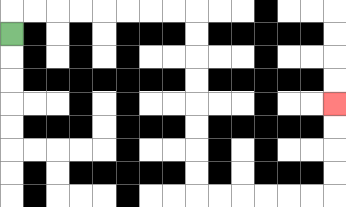{'start': '[0, 1]', 'end': '[14, 4]', 'path_directions': 'U,R,R,R,R,R,R,R,R,D,D,D,D,D,D,D,D,R,R,R,R,R,R,U,U,U,U', 'path_coordinates': '[[0, 1], [0, 0], [1, 0], [2, 0], [3, 0], [4, 0], [5, 0], [6, 0], [7, 0], [8, 0], [8, 1], [8, 2], [8, 3], [8, 4], [8, 5], [8, 6], [8, 7], [8, 8], [9, 8], [10, 8], [11, 8], [12, 8], [13, 8], [14, 8], [14, 7], [14, 6], [14, 5], [14, 4]]'}